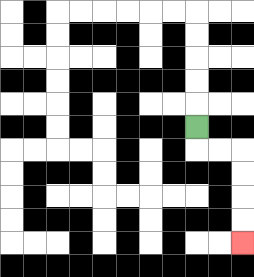{'start': '[8, 5]', 'end': '[10, 10]', 'path_directions': 'D,R,R,D,D,D,D', 'path_coordinates': '[[8, 5], [8, 6], [9, 6], [10, 6], [10, 7], [10, 8], [10, 9], [10, 10]]'}